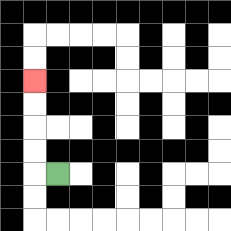{'start': '[2, 7]', 'end': '[1, 3]', 'path_directions': 'L,U,U,U,U', 'path_coordinates': '[[2, 7], [1, 7], [1, 6], [1, 5], [1, 4], [1, 3]]'}